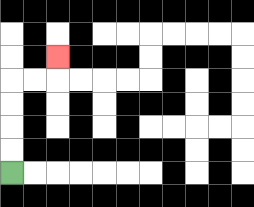{'start': '[0, 7]', 'end': '[2, 2]', 'path_directions': 'U,U,U,U,R,R,U', 'path_coordinates': '[[0, 7], [0, 6], [0, 5], [0, 4], [0, 3], [1, 3], [2, 3], [2, 2]]'}